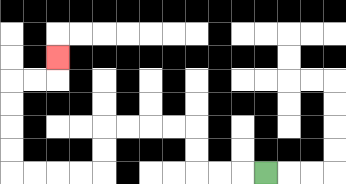{'start': '[11, 7]', 'end': '[2, 2]', 'path_directions': 'L,L,L,U,U,L,L,L,L,D,D,L,L,L,L,U,U,U,U,R,R,U', 'path_coordinates': '[[11, 7], [10, 7], [9, 7], [8, 7], [8, 6], [8, 5], [7, 5], [6, 5], [5, 5], [4, 5], [4, 6], [4, 7], [3, 7], [2, 7], [1, 7], [0, 7], [0, 6], [0, 5], [0, 4], [0, 3], [1, 3], [2, 3], [2, 2]]'}